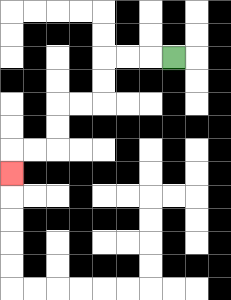{'start': '[7, 2]', 'end': '[0, 7]', 'path_directions': 'L,L,L,D,D,L,L,D,D,L,L,D', 'path_coordinates': '[[7, 2], [6, 2], [5, 2], [4, 2], [4, 3], [4, 4], [3, 4], [2, 4], [2, 5], [2, 6], [1, 6], [0, 6], [0, 7]]'}